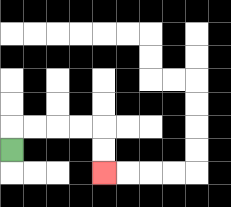{'start': '[0, 6]', 'end': '[4, 7]', 'path_directions': 'U,R,R,R,R,D,D', 'path_coordinates': '[[0, 6], [0, 5], [1, 5], [2, 5], [3, 5], [4, 5], [4, 6], [4, 7]]'}